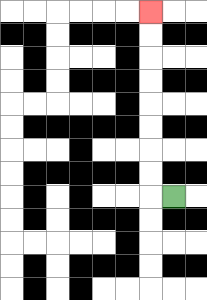{'start': '[7, 8]', 'end': '[6, 0]', 'path_directions': 'L,U,U,U,U,U,U,U,U', 'path_coordinates': '[[7, 8], [6, 8], [6, 7], [6, 6], [6, 5], [6, 4], [6, 3], [6, 2], [6, 1], [6, 0]]'}